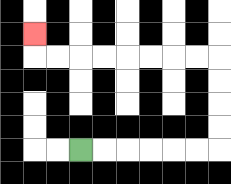{'start': '[3, 6]', 'end': '[1, 1]', 'path_directions': 'R,R,R,R,R,R,U,U,U,U,L,L,L,L,L,L,L,L,U', 'path_coordinates': '[[3, 6], [4, 6], [5, 6], [6, 6], [7, 6], [8, 6], [9, 6], [9, 5], [9, 4], [9, 3], [9, 2], [8, 2], [7, 2], [6, 2], [5, 2], [4, 2], [3, 2], [2, 2], [1, 2], [1, 1]]'}